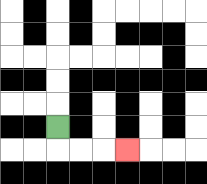{'start': '[2, 5]', 'end': '[5, 6]', 'path_directions': 'D,R,R,R', 'path_coordinates': '[[2, 5], [2, 6], [3, 6], [4, 6], [5, 6]]'}